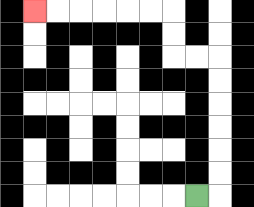{'start': '[8, 8]', 'end': '[1, 0]', 'path_directions': 'R,U,U,U,U,U,U,L,L,U,U,L,L,L,L,L,L', 'path_coordinates': '[[8, 8], [9, 8], [9, 7], [9, 6], [9, 5], [9, 4], [9, 3], [9, 2], [8, 2], [7, 2], [7, 1], [7, 0], [6, 0], [5, 0], [4, 0], [3, 0], [2, 0], [1, 0]]'}